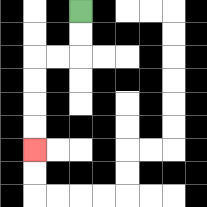{'start': '[3, 0]', 'end': '[1, 6]', 'path_directions': 'D,D,L,L,D,D,D,D', 'path_coordinates': '[[3, 0], [3, 1], [3, 2], [2, 2], [1, 2], [1, 3], [1, 4], [1, 5], [1, 6]]'}